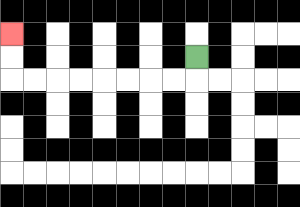{'start': '[8, 2]', 'end': '[0, 1]', 'path_directions': 'D,L,L,L,L,L,L,L,L,U,U', 'path_coordinates': '[[8, 2], [8, 3], [7, 3], [6, 3], [5, 3], [4, 3], [3, 3], [2, 3], [1, 3], [0, 3], [0, 2], [0, 1]]'}